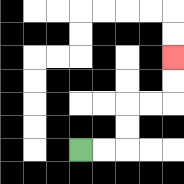{'start': '[3, 6]', 'end': '[7, 2]', 'path_directions': 'R,R,U,U,R,R,U,U', 'path_coordinates': '[[3, 6], [4, 6], [5, 6], [5, 5], [5, 4], [6, 4], [7, 4], [7, 3], [7, 2]]'}